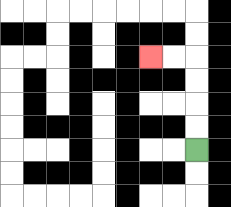{'start': '[8, 6]', 'end': '[6, 2]', 'path_directions': 'U,U,U,U,L,L', 'path_coordinates': '[[8, 6], [8, 5], [8, 4], [8, 3], [8, 2], [7, 2], [6, 2]]'}